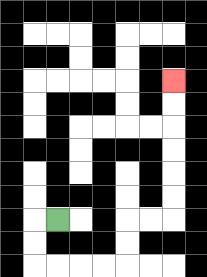{'start': '[2, 9]', 'end': '[7, 3]', 'path_directions': 'L,D,D,R,R,R,R,U,U,R,R,U,U,U,U,U,U', 'path_coordinates': '[[2, 9], [1, 9], [1, 10], [1, 11], [2, 11], [3, 11], [4, 11], [5, 11], [5, 10], [5, 9], [6, 9], [7, 9], [7, 8], [7, 7], [7, 6], [7, 5], [7, 4], [7, 3]]'}